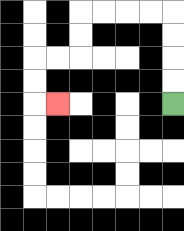{'start': '[7, 4]', 'end': '[2, 4]', 'path_directions': 'U,U,U,U,L,L,L,L,D,D,L,L,D,D,R', 'path_coordinates': '[[7, 4], [7, 3], [7, 2], [7, 1], [7, 0], [6, 0], [5, 0], [4, 0], [3, 0], [3, 1], [3, 2], [2, 2], [1, 2], [1, 3], [1, 4], [2, 4]]'}